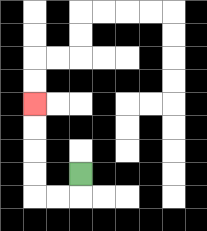{'start': '[3, 7]', 'end': '[1, 4]', 'path_directions': 'D,L,L,U,U,U,U', 'path_coordinates': '[[3, 7], [3, 8], [2, 8], [1, 8], [1, 7], [1, 6], [1, 5], [1, 4]]'}